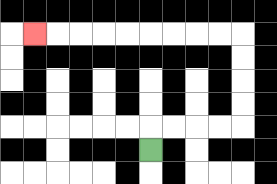{'start': '[6, 6]', 'end': '[1, 1]', 'path_directions': 'U,R,R,R,R,U,U,U,U,L,L,L,L,L,L,L,L,L', 'path_coordinates': '[[6, 6], [6, 5], [7, 5], [8, 5], [9, 5], [10, 5], [10, 4], [10, 3], [10, 2], [10, 1], [9, 1], [8, 1], [7, 1], [6, 1], [5, 1], [4, 1], [3, 1], [2, 1], [1, 1]]'}